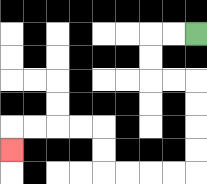{'start': '[8, 1]', 'end': '[0, 6]', 'path_directions': 'L,L,D,D,R,R,D,D,D,D,L,L,L,L,U,U,L,L,L,L,D', 'path_coordinates': '[[8, 1], [7, 1], [6, 1], [6, 2], [6, 3], [7, 3], [8, 3], [8, 4], [8, 5], [8, 6], [8, 7], [7, 7], [6, 7], [5, 7], [4, 7], [4, 6], [4, 5], [3, 5], [2, 5], [1, 5], [0, 5], [0, 6]]'}